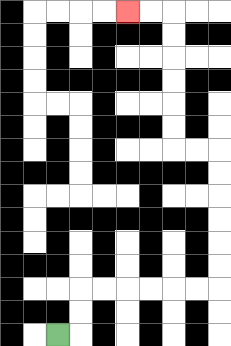{'start': '[2, 14]', 'end': '[5, 0]', 'path_directions': 'R,U,U,R,R,R,R,R,R,U,U,U,U,U,U,L,L,U,U,U,U,U,U,L,L', 'path_coordinates': '[[2, 14], [3, 14], [3, 13], [3, 12], [4, 12], [5, 12], [6, 12], [7, 12], [8, 12], [9, 12], [9, 11], [9, 10], [9, 9], [9, 8], [9, 7], [9, 6], [8, 6], [7, 6], [7, 5], [7, 4], [7, 3], [7, 2], [7, 1], [7, 0], [6, 0], [5, 0]]'}